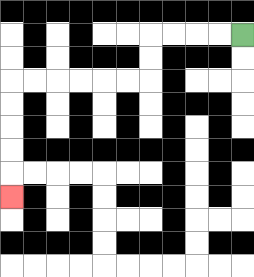{'start': '[10, 1]', 'end': '[0, 8]', 'path_directions': 'L,L,L,L,D,D,L,L,L,L,L,L,D,D,D,D,D', 'path_coordinates': '[[10, 1], [9, 1], [8, 1], [7, 1], [6, 1], [6, 2], [6, 3], [5, 3], [4, 3], [3, 3], [2, 3], [1, 3], [0, 3], [0, 4], [0, 5], [0, 6], [0, 7], [0, 8]]'}